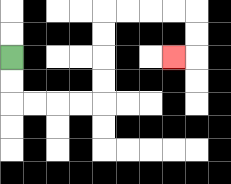{'start': '[0, 2]', 'end': '[7, 2]', 'path_directions': 'D,D,R,R,R,R,U,U,U,U,R,R,R,R,D,D,L', 'path_coordinates': '[[0, 2], [0, 3], [0, 4], [1, 4], [2, 4], [3, 4], [4, 4], [4, 3], [4, 2], [4, 1], [4, 0], [5, 0], [6, 0], [7, 0], [8, 0], [8, 1], [8, 2], [7, 2]]'}